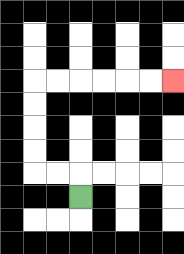{'start': '[3, 8]', 'end': '[7, 3]', 'path_directions': 'U,L,L,U,U,U,U,R,R,R,R,R,R', 'path_coordinates': '[[3, 8], [3, 7], [2, 7], [1, 7], [1, 6], [1, 5], [1, 4], [1, 3], [2, 3], [3, 3], [4, 3], [5, 3], [6, 3], [7, 3]]'}